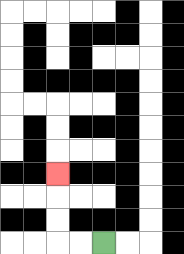{'start': '[4, 10]', 'end': '[2, 7]', 'path_directions': 'L,L,U,U,U', 'path_coordinates': '[[4, 10], [3, 10], [2, 10], [2, 9], [2, 8], [2, 7]]'}